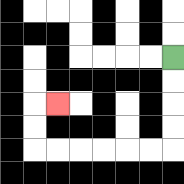{'start': '[7, 2]', 'end': '[2, 4]', 'path_directions': 'D,D,D,D,L,L,L,L,L,L,U,U,R', 'path_coordinates': '[[7, 2], [7, 3], [7, 4], [7, 5], [7, 6], [6, 6], [5, 6], [4, 6], [3, 6], [2, 6], [1, 6], [1, 5], [1, 4], [2, 4]]'}